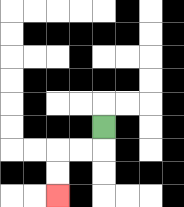{'start': '[4, 5]', 'end': '[2, 8]', 'path_directions': 'D,L,L,D,D', 'path_coordinates': '[[4, 5], [4, 6], [3, 6], [2, 6], [2, 7], [2, 8]]'}